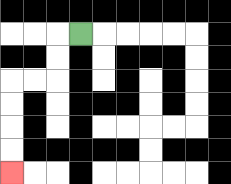{'start': '[3, 1]', 'end': '[0, 7]', 'path_directions': 'L,D,D,L,L,D,D,D,D', 'path_coordinates': '[[3, 1], [2, 1], [2, 2], [2, 3], [1, 3], [0, 3], [0, 4], [0, 5], [0, 6], [0, 7]]'}